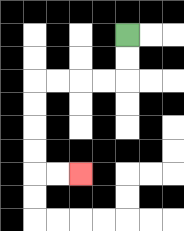{'start': '[5, 1]', 'end': '[3, 7]', 'path_directions': 'D,D,L,L,L,L,D,D,D,D,R,R', 'path_coordinates': '[[5, 1], [5, 2], [5, 3], [4, 3], [3, 3], [2, 3], [1, 3], [1, 4], [1, 5], [1, 6], [1, 7], [2, 7], [3, 7]]'}